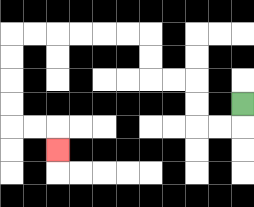{'start': '[10, 4]', 'end': '[2, 6]', 'path_directions': 'D,L,L,U,U,L,L,U,U,L,L,L,L,L,L,D,D,D,D,R,R,D', 'path_coordinates': '[[10, 4], [10, 5], [9, 5], [8, 5], [8, 4], [8, 3], [7, 3], [6, 3], [6, 2], [6, 1], [5, 1], [4, 1], [3, 1], [2, 1], [1, 1], [0, 1], [0, 2], [0, 3], [0, 4], [0, 5], [1, 5], [2, 5], [2, 6]]'}